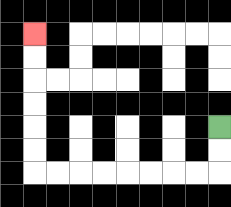{'start': '[9, 5]', 'end': '[1, 1]', 'path_directions': 'D,D,L,L,L,L,L,L,L,L,U,U,U,U,U,U', 'path_coordinates': '[[9, 5], [9, 6], [9, 7], [8, 7], [7, 7], [6, 7], [5, 7], [4, 7], [3, 7], [2, 7], [1, 7], [1, 6], [1, 5], [1, 4], [1, 3], [1, 2], [1, 1]]'}